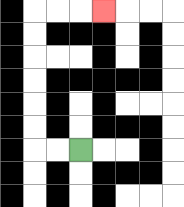{'start': '[3, 6]', 'end': '[4, 0]', 'path_directions': 'L,L,U,U,U,U,U,U,R,R,R', 'path_coordinates': '[[3, 6], [2, 6], [1, 6], [1, 5], [1, 4], [1, 3], [1, 2], [1, 1], [1, 0], [2, 0], [3, 0], [4, 0]]'}